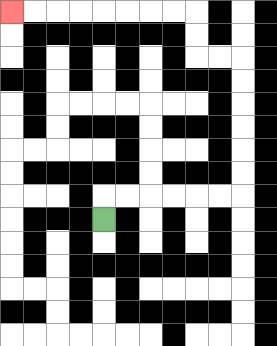{'start': '[4, 9]', 'end': '[0, 0]', 'path_directions': 'U,R,R,R,R,R,R,U,U,U,U,U,U,L,L,U,U,L,L,L,L,L,L,L,L', 'path_coordinates': '[[4, 9], [4, 8], [5, 8], [6, 8], [7, 8], [8, 8], [9, 8], [10, 8], [10, 7], [10, 6], [10, 5], [10, 4], [10, 3], [10, 2], [9, 2], [8, 2], [8, 1], [8, 0], [7, 0], [6, 0], [5, 0], [4, 0], [3, 0], [2, 0], [1, 0], [0, 0]]'}